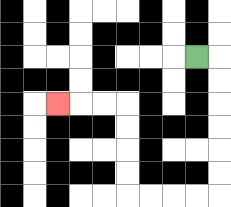{'start': '[8, 2]', 'end': '[2, 4]', 'path_directions': 'R,D,D,D,D,D,D,L,L,L,L,U,U,U,U,L,L,L', 'path_coordinates': '[[8, 2], [9, 2], [9, 3], [9, 4], [9, 5], [9, 6], [9, 7], [9, 8], [8, 8], [7, 8], [6, 8], [5, 8], [5, 7], [5, 6], [5, 5], [5, 4], [4, 4], [3, 4], [2, 4]]'}